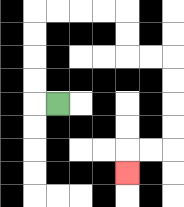{'start': '[2, 4]', 'end': '[5, 7]', 'path_directions': 'L,U,U,U,U,R,R,R,R,D,D,R,R,D,D,D,D,L,L,D', 'path_coordinates': '[[2, 4], [1, 4], [1, 3], [1, 2], [1, 1], [1, 0], [2, 0], [3, 0], [4, 0], [5, 0], [5, 1], [5, 2], [6, 2], [7, 2], [7, 3], [7, 4], [7, 5], [7, 6], [6, 6], [5, 6], [5, 7]]'}